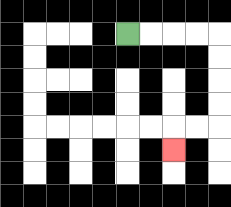{'start': '[5, 1]', 'end': '[7, 6]', 'path_directions': 'R,R,R,R,D,D,D,D,L,L,D', 'path_coordinates': '[[5, 1], [6, 1], [7, 1], [8, 1], [9, 1], [9, 2], [9, 3], [9, 4], [9, 5], [8, 5], [7, 5], [7, 6]]'}